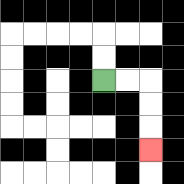{'start': '[4, 3]', 'end': '[6, 6]', 'path_directions': 'R,R,D,D,D', 'path_coordinates': '[[4, 3], [5, 3], [6, 3], [6, 4], [6, 5], [6, 6]]'}